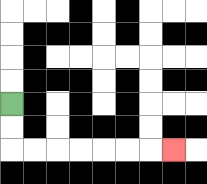{'start': '[0, 4]', 'end': '[7, 6]', 'path_directions': 'D,D,R,R,R,R,R,R,R', 'path_coordinates': '[[0, 4], [0, 5], [0, 6], [1, 6], [2, 6], [3, 6], [4, 6], [5, 6], [6, 6], [7, 6]]'}